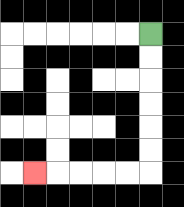{'start': '[6, 1]', 'end': '[1, 7]', 'path_directions': 'D,D,D,D,D,D,L,L,L,L,L', 'path_coordinates': '[[6, 1], [6, 2], [6, 3], [6, 4], [6, 5], [6, 6], [6, 7], [5, 7], [4, 7], [3, 7], [2, 7], [1, 7]]'}